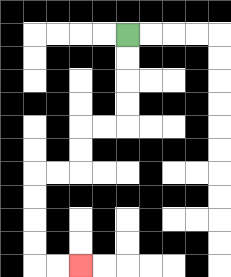{'start': '[5, 1]', 'end': '[3, 11]', 'path_directions': 'D,D,D,D,L,L,D,D,L,L,D,D,D,D,R,R', 'path_coordinates': '[[5, 1], [5, 2], [5, 3], [5, 4], [5, 5], [4, 5], [3, 5], [3, 6], [3, 7], [2, 7], [1, 7], [1, 8], [1, 9], [1, 10], [1, 11], [2, 11], [3, 11]]'}